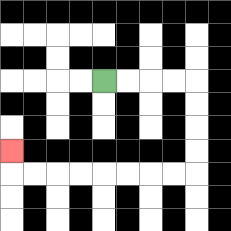{'start': '[4, 3]', 'end': '[0, 6]', 'path_directions': 'R,R,R,R,D,D,D,D,L,L,L,L,L,L,L,L,U', 'path_coordinates': '[[4, 3], [5, 3], [6, 3], [7, 3], [8, 3], [8, 4], [8, 5], [8, 6], [8, 7], [7, 7], [6, 7], [5, 7], [4, 7], [3, 7], [2, 7], [1, 7], [0, 7], [0, 6]]'}